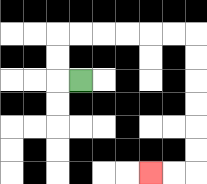{'start': '[3, 3]', 'end': '[6, 7]', 'path_directions': 'L,U,U,R,R,R,R,R,R,D,D,D,D,D,D,L,L', 'path_coordinates': '[[3, 3], [2, 3], [2, 2], [2, 1], [3, 1], [4, 1], [5, 1], [6, 1], [7, 1], [8, 1], [8, 2], [8, 3], [8, 4], [8, 5], [8, 6], [8, 7], [7, 7], [6, 7]]'}